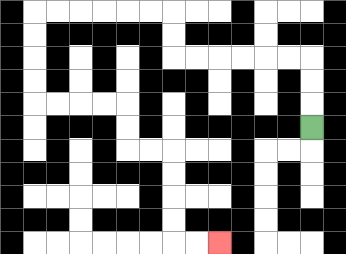{'start': '[13, 5]', 'end': '[9, 10]', 'path_directions': 'U,U,U,L,L,L,L,L,L,U,U,L,L,L,L,L,L,D,D,D,D,R,R,R,R,D,D,R,R,D,D,D,D,R,R', 'path_coordinates': '[[13, 5], [13, 4], [13, 3], [13, 2], [12, 2], [11, 2], [10, 2], [9, 2], [8, 2], [7, 2], [7, 1], [7, 0], [6, 0], [5, 0], [4, 0], [3, 0], [2, 0], [1, 0], [1, 1], [1, 2], [1, 3], [1, 4], [2, 4], [3, 4], [4, 4], [5, 4], [5, 5], [5, 6], [6, 6], [7, 6], [7, 7], [7, 8], [7, 9], [7, 10], [8, 10], [9, 10]]'}